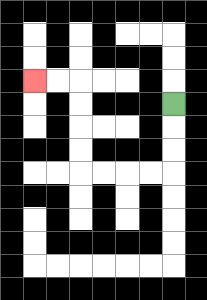{'start': '[7, 4]', 'end': '[1, 3]', 'path_directions': 'D,D,D,L,L,L,L,U,U,U,U,L,L', 'path_coordinates': '[[7, 4], [7, 5], [7, 6], [7, 7], [6, 7], [5, 7], [4, 7], [3, 7], [3, 6], [3, 5], [3, 4], [3, 3], [2, 3], [1, 3]]'}